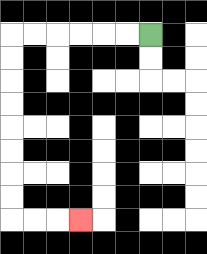{'start': '[6, 1]', 'end': '[3, 9]', 'path_directions': 'L,L,L,L,L,L,D,D,D,D,D,D,D,D,R,R,R', 'path_coordinates': '[[6, 1], [5, 1], [4, 1], [3, 1], [2, 1], [1, 1], [0, 1], [0, 2], [0, 3], [0, 4], [0, 5], [0, 6], [0, 7], [0, 8], [0, 9], [1, 9], [2, 9], [3, 9]]'}